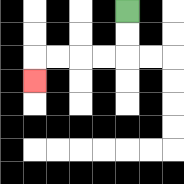{'start': '[5, 0]', 'end': '[1, 3]', 'path_directions': 'D,D,L,L,L,L,D', 'path_coordinates': '[[5, 0], [5, 1], [5, 2], [4, 2], [3, 2], [2, 2], [1, 2], [1, 3]]'}